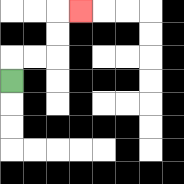{'start': '[0, 3]', 'end': '[3, 0]', 'path_directions': 'U,R,R,U,U,R', 'path_coordinates': '[[0, 3], [0, 2], [1, 2], [2, 2], [2, 1], [2, 0], [3, 0]]'}